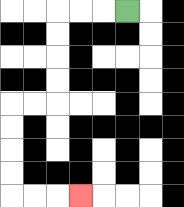{'start': '[5, 0]', 'end': '[3, 8]', 'path_directions': 'L,L,L,D,D,D,D,L,L,D,D,D,D,R,R,R', 'path_coordinates': '[[5, 0], [4, 0], [3, 0], [2, 0], [2, 1], [2, 2], [2, 3], [2, 4], [1, 4], [0, 4], [0, 5], [0, 6], [0, 7], [0, 8], [1, 8], [2, 8], [3, 8]]'}